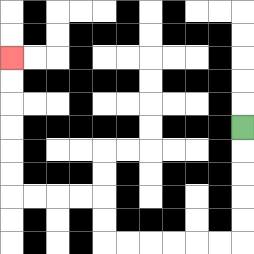{'start': '[10, 5]', 'end': '[0, 2]', 'path_directions': 'D,D,D,D,D,L,L,L,L,L,L,U,U,L,L,L,L,U,U,U,U,U,U', 'path_coordinates': '[[10, 5], [10, 6], [10, 7], [10, 8], [10, 9], [10, 10], [9, 10], [8, 10], [7, 10], [6, 10], [5, 10], [4, 10], [4, 9], [4, 8], [3, 8], [2, 8], [1, 8], [0, 8], [0, 7], [0, 6], [0, 5], [0, 4], [0, 3], [0, 2]]'}